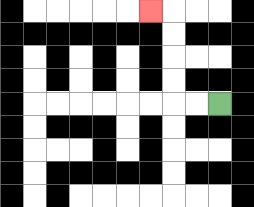{'start': '[9, 4]', 'end': '[6, 0]', 'path_directions': 'L,L,U,U,U,U,L', 'path_coordinates': '[[9, 4], [8, 4], [7, 4], [7, 3], [7, 2], [7, 1], [7, 0], [6, 0]]'}